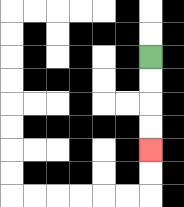{'start': '[6, 2]', 'end': '[6, 6]', 'path_directions': 'D,D,D,D', 'path_coordinates': '[[6, 2], [6, 3], [6, 4], [6, 5], [6, 6]]'}